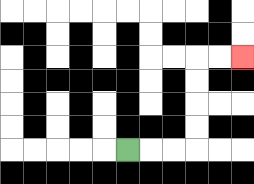{'start': '[5, 6]', 'end': '[10, 2]', 'path_directions': 'R,R,R,U,U,U,U,R,R', 'path_coordinates': '[[5, 6], [6, 6], [7, 6], [8, 6], [8, 5], [8, 4], [8, 3], [8, 2], [9, 2], [10, 2]]'}